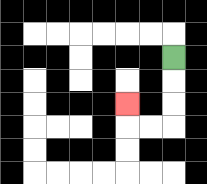{'start': '[7, 2]', 'end': '[5, 4]', 'path_directions': 'D,D,D,L,L,U', 'path_coordinates': '[[7, 2], [7, 3], [7, 4], [7, 5], [6, 5], [5, 5], [5, 4]]'}